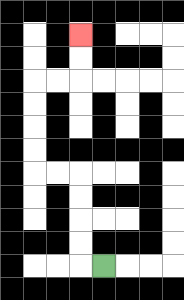{'start': '[4, 11]', 'end': '[3, 1]', 'path_directions': 'L,U,U,U,U,L,L,U,U,U,U,R,R,U,U', 'path_coordinates': '[[4, 11], [3, 11], [3, 10], [3, 9], [3, 8], [3, 7], [2, 7], [1, 7], [1, 6], [1, 5], [1, 4], [1, 3], [2, 3], [3, 3], [3, 2], [3, 1]]'}